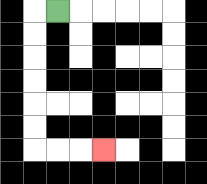{'start': '[2, 0]', 'end': '[4, 6]', 'path_directions': 'L,D,D,D,D,D,D,R,R,R', 'path_coordinates': '[[2, 0], [1, 0], [1, 1], [1, 2], [1, 3], [1, 4], [1, 5], [1, 6], [2, 6], [3, 6], [4, 6]]'}